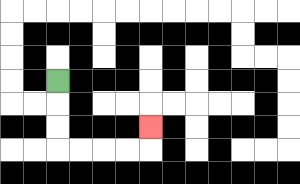{'start': '[2, 3]', 'end': '[6, 5]', 'path_directions': 'D,D,D,R,R,R,R,U', 'path_coordinates': '[[2, 3], [2, 4], [2, 5], [2, 6], [3, 6], [4, 6], [5, 6], [6, 6], [6, 5]]'}